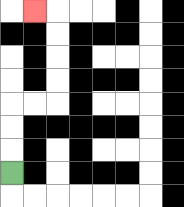{'start': '[0, 7]', 'end': '[1, 0]', 'path_directions': 'U,U,U,R,R,U,U,U,U,L', 'path_coordinates': '[[0, 7], [0, 6], [0, 5], [0, 4], [1, 4], [2, 4], [2, 3], [2, 2], [2, 1], [2, 0], [1, 0]]'}